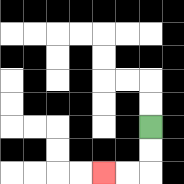{'start': '[6, 5]', 'end': '[4, 7]', 'path_directions': 'D,D,L,L', 'path_coordinates': '[[6, 5], [6, 6], [6, 7], [5, 7], [4, 7]]'}